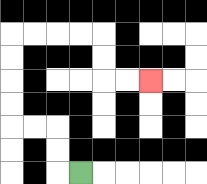{'start': '[3, 7]', 'end': '[6, 3]', 'path_directions': 'L,U,U,L,L,U,U,U,U,R,R,R,R,D,D,R,R', 'path_coordinates': '[[3, 7], [2, 7], [2, 6], [2, 5], [1, 5], [0, 5], [0, 4], [0, 3], [0, 2], [0, 1], [1, 1], [2, 1], [3, 1], [4, 1], [4, 2], [4, 3], [5, 3], [6, 3]]'}